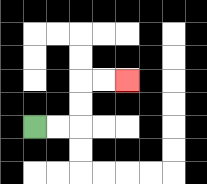{'start': '[1, 5]', 'end': '[5, 3]', 'path_directions': 'R,R,U,U,R,R', 'path_coordinates': '[[1, 5], [2, 5], [3, 5], [3, 4], [3, 3], [4, 3], [5, 3]]'}